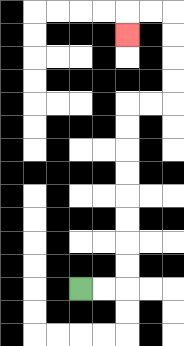{'start': '[3, 12]', 'end': '[5, 1]', 'path_directions': 'R,R,U,U,U,U,U,U,U,U,R,R,U,U,U,U,L,L,D', 'path_coordinates': '[[3, 12], [4, 12], [5, 12], [5, 11], [5, 10], [5, 9], [5, 8], [5, 7], [5, 6], [5, 5], [5, 4], [6, 4], [7, 4], [7, 3], [7, 2], [7, 1], [7, 0], [6, 0], [5, 0], [5, 1]]'}